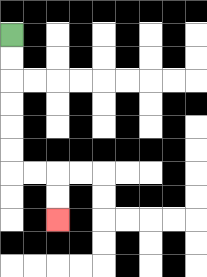{'start': '[0, 1]', 'end': '[2, 9]', 'path_directions': 'D,D,D,D,D,D,R,R,D,D', 'path_coordinates': '[[0, 1], [0, 2], [0, 3], [0, 4], [0, 5], [0, 6], [0, 7], [1, 7], [2, 7], [2, 8], [2, 9]]'}